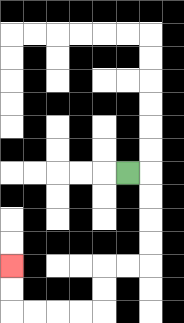{'start': '[5, 7]', 'end': '[0, 11]', 'path_directions': 'R,D,D,D,D,L,L,D,D,L,L,L,L,U,U', 'path_coordinates': '[[5, 7], [6, 7], [6, 8], [6, 9], [6, 10], [6, 11], [5, 11], [4, 11], [4, 12], [4, 13], [3, 13], [2, 13], [1, 13], [0, 13], [0, 12], [0, 11]]'}